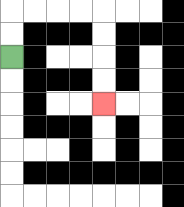{'start': '[0, 2]', 'end': '[4, 4]', 'path_directions': 'U,U,R,R,R,R,D,D,D,D', 'path_coordinates': '[[0, 2], [0, 1], [0, 0], [1, 0], [2, 0], [3, 0], [4, 0], [4, 1], [4, 2], [4, 3], [4, 4]]'}